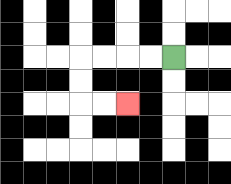{'start': '[7, 2]', 'end': '[5, 4]', 'path_directions': 'L,L,L,L,D,D,R,R', 'path_coordinates': '[[7, 2], [6, 2], [5, 2], [4, 2], [3, 2], [3, 3], [3, 4], [4, 4], [5, 4]]'}